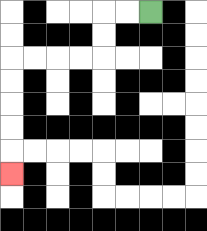{'start': '[6, 0]', 'end': '[0, 7]', 'path_directions': 'L,L,D,D,L,L,L,L,D,D,D,D,D', 'path_coordinates': '[[6, 0], [5, 0], [4, 0], [4, 1], [4, 2], [3, 2], [2, 2], [1, 2], [0, 2], [0, 3], [0, 4], [0, 5], [0, 6], [0, 7]]'}